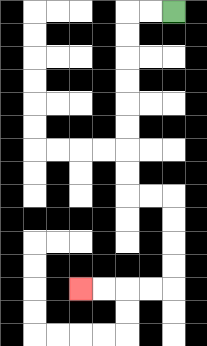{'start': '[7, 0]', 'end': '[3, 12]', 'path_directions': 'L,L,D,D,D,D,D,D,D,D,R,R,D,D,D,D,L,L,L,L', 'path_coordinates': '[[7, 0], [6, 0], [5, 0], [5, 1], [5, 2], [5, 3], [5, 4], [5, 5], [5, 6], [5, 7], [5, 8], [6, 8], [7, 8], [7, 9], [7, 10], [7, 11], [7, 12], [6, 12], [5, 12], [4, 12], [3, 12]]'}